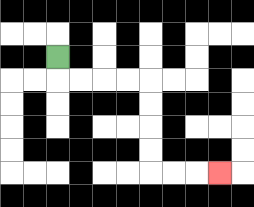{'start': '[2, 2]', 'end': '[9, 7]', 'path_directions': 'D,R,R,R,R,D,D,D,D,R,R,R', 'path_coordinates': '[[2, 2], [2, 3], [3, 3], [4, 3], [5, 3], [6, 3], [6, 4], [6, 5], [6, 6], [6, 7], [7, 7], [8, 7], [9, 7]]'}